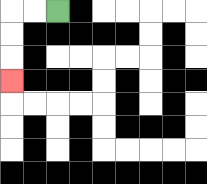{'start': '[2, 0]', 'end': '[0, 3]', 'path_directions': 'L,L,D,D,D', 'path_coordinates': '[[2, 0], [1, 0], [0, 0], [0, 1], [0, 2], [0, 3]]'}